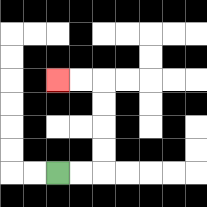{'start': '[2, 7]', 'end': '[2, 3]', 'path_directions': 'R,R,U,U,U,U,L,L', 'path_coordinates': '[[2, 7], [3, 7], [4, 7], [4, 6], [4, 5], [4, 4], [4, 3], [3, 3], [2, 3]]'}